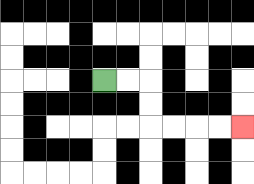{'start': '[4, 3]', 'end': '[10, 5]', 'path_directions': 'R,R,D,D,R,R,R,R', 'path_coordinates': '[[4, 3], [5, 3], [6, 3], [6, 4], [6, 5], [7, 5], [8, 5], [9, 5], [10, 5]]'}